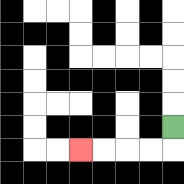{'start': '[7, 5]', 'end': '[3, 6]', 'path_directions': 'D,L,L,L,L', 'path_coordinates': '[[7, 5], [7, 6], [6, 6], [5, 6], [4, 6], [3, 6]]'}